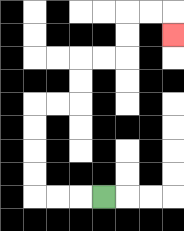{'start': '[4, 8]', 'end': '[7, 1]', 'path_directions': 'L,L,L,U,U,U,U,R,R,U,U,R,R,U,U,R,R,D', 'path_coordinates': '[[4, 8], [3, 8], [2, 8], [1, 8], [1, 7], [1, 6], [1, 5], [1, 4], [2, 4], [3, 4], [3, 3], [3, 2], [4, 2], [5, 2], [5, 1], [5, 0], [6, 0], [7, 0], [7, 1]]'}